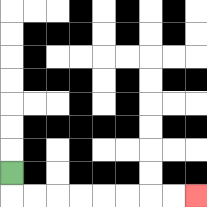{'start': '[0, 7]', 'end': '[8, 8]', 'path_directions': 'D,R,R,R,R,R,R,R,R', 'path_coordinates': '[[0, 7], [0, 8], [1, 8], [2, 8], [3, 8], [4, 8], [5, 8], [6, 8], [7, 8], [8, 8]]'}